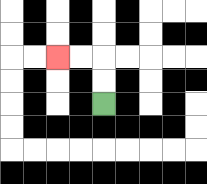{'start': '[4, 4]', 'end': '[2, 2]', 'path_directions': 'U,U,L,L', 'path_coordinates': '[[4, 4], [4, 3], [4, 2], [3, 2], [2, 2]]'}